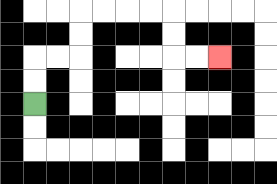{'start': '[1, 4]', 'end': '[9, 2]', 'path_directions': 'U,U,R,R,U,U,R,R,R,R,D,D,R,R', 'path_coordinates': '[[1, 4], [1, 3], [1, 2], [2, 2], [3, 2], [3, 1], [3, 0], [4, 0], [5, 0], [6, 0], [7, 0], [7, 1], [7, 2], [8, 2], [9, 2]]'}